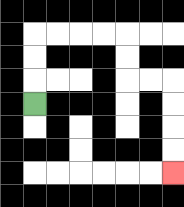{'start': '[1, 4]', 'end': '[7, 7]', 'path_directions': 'U,U,U,R,R,R,R,D,D,R,R,D,D,D,D', 'path_coordinates': '[[1, 4], [1, 3], [1, 2], [1, 1], [2, 1], [3, 1], [4, 1], [5, 1], [5, 2], [5, 3], [6, 3], [7, 3], [7, 4], [7, 5], [7, 6], [7, 7]]'}